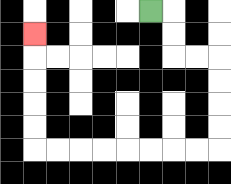{'start': '[6, 0]', 'end': '[1, 1]', 'path_directions': 'R,D,D,R,R,D,D,D,D,L,L,L,L,L,L,L,L,U,U,U,U,U', 'path_coordinates': '[[6, 0], [7, 0], [7, 1], [7, 2], [8, 2], [9, 2], [9, 3], [9, 4], [9, 5], [9, 6], [8, 6], [7, 6], [6, 6], [5, 6], [4, 6], [3, 6], [2, 6], [1, 6], [1, 5], [1, 4], [1, 3], [1, 2], [1, 1]]'}